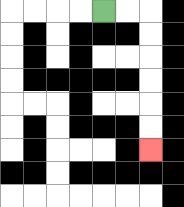{'start': '[4, 0]', 'end': '[6, 6]', 'path_directions': 'R,R,D,D,D,D,D,D', 'path_coordinates': '[[4, 0], [5, 0], [6, 0], [6, 1], [6, 2], [6, 3], [6, 4], [6, 5], [6, 6]]'}